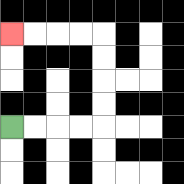{'start': '[0, 5]', 'end': '[0, 1]', 'path_directions': 'R,R,R,R,U,U,U,U,L,L,L,L', 'path_coordinates': '[[0, 5], [1, 5], [2, 5], [3, 5], [4, 5], [4, 4], [4, 3], [4, 2], [4, 1], [3, 1], [2, 1], [1, 1], [0, 1]]'}